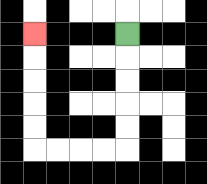{'start': '[5, 1]', 'end': '[1, 1]', 'path_directions': 'D,D,D,D,D,L,L,L,L,U,U,U,U,U', 'path_coordinates': '[[5, 1], [5, 2], [5, 3], [5, 4], [5, 5], [5, 6], [4, 6], [3, 6], [2, 6], [1, 6], [1, 5], [1, 4], [1, 3], [1, 2], [1, 1]]'}